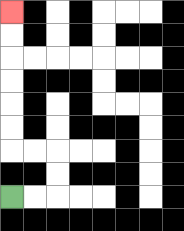{'start': '[0, 8]', 'end': '[0, 0]', 'path_directions': 'R,R,U,U,L,L,U,U,U,U,U,U', 'path_coordinates': '[[0, 8], [1, 8], [2, 8], [2, 7], [2, 6], [1, 6], [0, 6], [0, 5], [0, 4], [0, 3], [0, 2], [0, 1], [0, 0]]'}